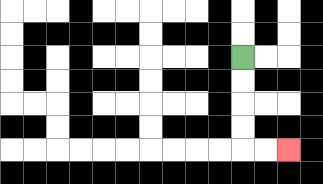{'start': '[10, 2]', 'end': '[12, 6]', 'path_directions': 'D,D,D,D,R,R', 'path_coordinates': '[[10, 2], [10, 3], [10, 4], [10, 5], [10, 6], [11, 6], [12, 6]]'}